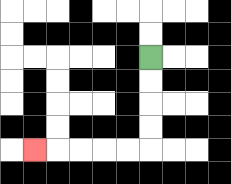{'start': '[6, 2]', 'end': '[1, 6]', 'path_directions': 'D,D,D,D,L,L,L,L,L', 'path_coordinates': '[[6, 2], [6, 3], [6, 4], [6, 5], [6, 6], [5, 6], [4, 6], [3, 6], [2, 6], [1, 6]]'}